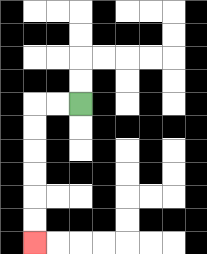{'start': '[3, 4]', 'end': '[1, 10]', 'path_directions': 'L,L,D,D,D,D,D,D', 'path_coordinates': '[[3, 4], [2, 4], [1, 4], [1, 5], [1, 6], [1, 7], [1, 8], [1, 9], [1, 10]]'}